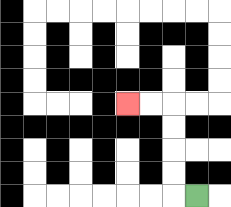{'start': '[8, 8]', 'end': '[5, 4]', 'path_directions': 'L,U,U,U,U,L,L', 'path_coordinates': '[[8, 8], [7, 8], [7, 7], [7, 6], [7, 5], [7, 4], [6, 4], [5, 4]]'}